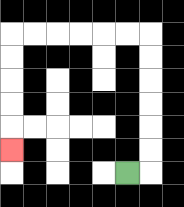{'start': '[5, 7]', 'end': '[0, 6]', 'path_directions': 'R,U,U,U,U,U,U,L,L,L,L,L,L,D,D,D,D,D', 'path_coordinates': '[[5, 7], [6, 7], [6, 6], [6, 5], [6, 4], [6, 3], [6, 2], [6, 1], [5, 1], [4, 1], [3, 1], [2, 1], [1, 1], [0, 1], [0, 2], [0, 3], [0, 4], [0, 5], [0, 6]]'}